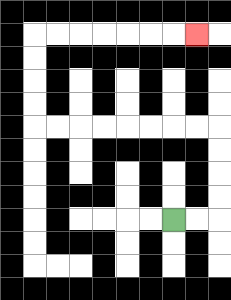{'start': '[7, 9]', 'end': '[8, 1]', 'path_directions': 'R,R,U,U,U,U,L,L,L,L,L,L,L,L,U,U,U,U,R,R,R,R,R,R,R', 'path_coordinates': '[[7, 9], [8, 9], [9, 9], [9, 8], [9, 7], [9, 6], [9, 5], [8, 5], [7, 5], [6, 5], [5, 5], [4, 5], [3, 5], [2, 5], [1, 5], [1, 4], [1, 3], [1, 2], [1, 1], [2, 1], [3, 1], [4, 1], [5, 1], [6, 1], [7, 1], [8, 1]]'}